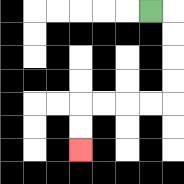{'start': '[6, 0]', 'end': '[3, 6]', 'path_directions': 'R,D,D,D,D,L,L,L,L,D,D', 'path_coordinates': '[[6, 0], [7, 0], [7, 1], [7, 2], [7, 3], [7, 4], [6, 4], [5, 4], [4, 4], [3, 4], [3, 5], [3, 6]]'}